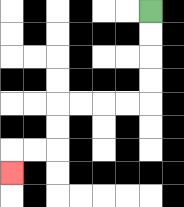{'start': '[6, 0]', 'end': '[0, 7]', 'path_directions': 'D,D,D,D,L,L,L,L,D,D,L,L,D', 'path_coordinates': '[[6, 0], [6, 1], [6, 2], [6, 3], [6, 4], [5, 4], [4, 4], [3, 4], [2, 4], [2, 5], [2, 6], [1, 6], [0, 6], [0, 7]]'}